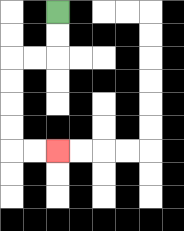{'start': '[2, 0]', 'end': '[2, 6]', 'path_directions': 'D,D,L,L,D,D,D,D,R,R', 'path_coordinates': '[[2, 0], [2, 1], [2, 2], [1, 2], [0, 2], [0, 3], [0, 4], [0, 5], [0, 6], [1, 6], [2, 6]]'}